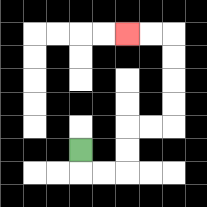{'start': '[3, 6]', 'end': '[5, 1]', 'path_directions': 'D,R,R,U,U,R,R,U,U,U,U,L,L', 'path_coordinates': '[[3, 6], [3, 7], [4, 7], [5, 7], [5, 6], [5, 5], [6, 5], [7, 5], [7, 4], [7, 3], [7, 2], [7, 1], [6, 1], [5, 1]]'}